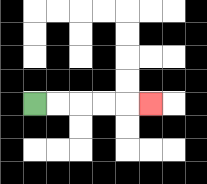{'start': '[1, 4]', 'end': '[6, 4]', 'path_directions': 'R,R,R,R,R', 'path_coordinates': '[[1, 4], [2, 4], [3, 4], [4, 4], [5, 4], [6, 4]]'}